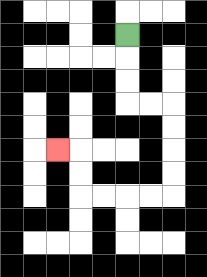{'start': '[5, 1]', 'end': '[2, 6]', 'path_directions': 'D,D,D,R,R,D,D,D,D,L,L,L,L,U,U,L', 'path_coordinates': '[[5, 1], [5, 2], [5, 3], [5, 4], [6, 4], [7, 4], [7, 5], [7, 6], [7, 7], [7, 8], [6, 8], [5, 8], [4, 8], [3, 8], [3, 7], [3, 6], [2, 6]]'}